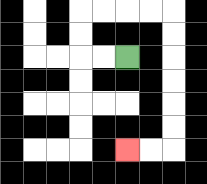{'start': '[5, 2]', 'end': '[5, 6]', 'path_directions': 'L,L,U,U,R,R,R,R,D,D,D,D,D,D,L,L', 'path_coordinates': '[[5, 2], [4, 2], [3, 2], [3, 1], [3, 0], [4, 0], [5, 0], [6, 0], [7, 0], [7, 1], [7, 2], [7, 3], [7, 4], [7, 5], [7, 6], [6, 6], [5, 6]]'}